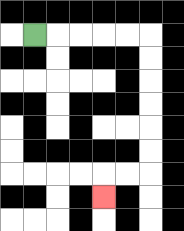{'start': '[1, 1]', 'end': '[4, 8]', 'path_directions': 'R,R,R,R,R,D,D,D,D,D,D,L,L,D', 'path_coordinates': '[[1, 1], [2, 1], [3, 1], [4, 1], [5, 1], [6, 1], [6, 2], [6, 3], [6, 4], [6, 5], [6, 6], [6, 7], [5, 7], [4, 7], [4, 8]]'}